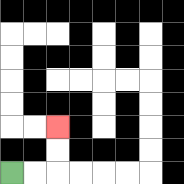{'start': '[0, 7]', 'end': '[2, 5]', 'path_directions': 'R,R,U,U', 'path_coordinates': '[[0, 7], [1, 7], [2, 7], [2, 6], [2, 5]]'}